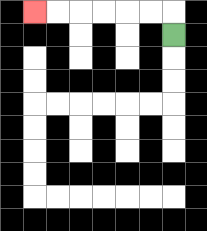{'start': '[7, 1]', 'end': '[1, 0]', 'path_directions': 'U,L,L,L,L,L,L', 'path_coordinates': '[[7, 1], [7, 0], [6, 0], [5, 0], [4, 0], [3, 0], [2, 0], [1, 0]]'}